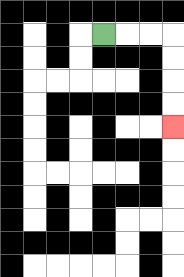{'start': '[4, 1]', 'end': '[7, 5]', 'path_directions': 'R,R,R,D,D,D,D', 'path_coordinates': '[[4, 1], [5, 1], [6, 1], [7, 1], [7, 2], [7, 3], [7, 4], [7, 5]]'}